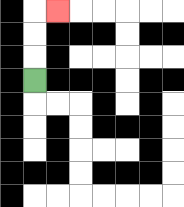{'start': '[1, 3]', 'end': '[2, 0]', 'path_directions': 'U,U,U,R', 'path_coordinates': '[[1, 3], [1, 2], [1, 1], [1, 0], [2, 0]]'}